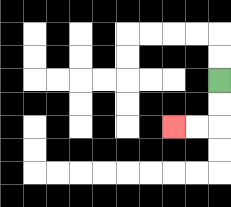{'start': '[9, 3]', 'end': '[7, 5]', 'path_directions': 'D,D,L,L', 'path_coordinates': '[[9, 3], [9, 4], [9, 5], [8, 5], [7, 5]]'}